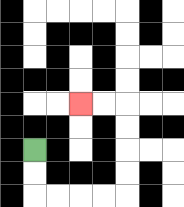{'start': '[1, 6]', 'end': '[3, 4]', 'path_directions': 'D,D,R,R,R,R,U,U,U,U,L,L', 'path_coordinates': '[[1, 6], [1, 7], [1, 8], [2, 8], [3, 8], [4, 8], [5, 8], [5, 7], [5, 6], [5, 5], [5, 4], [4, 4], [3, 4]]'}